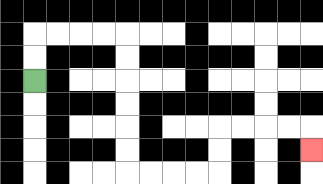{'start': '[1, 3]', 'end': '[13, 6]', 'path_directions': 'U,U,R,R,R,R,D,D,D,D,D,D,R,R,R,R,U,U,R,R,R,R,D', 'path_coordinates': '[[1, 3], [1, 2], [1, 1], [2, 1], [3, 1], [4, 1], [5, 1], [5, 2], [5, 3], [5, 4], [5, 5], [5, 6], [5, 7], [6, 7], [7, 7], [8, 7], [9, 7], [9, 6], [9, 5], [10, 5], [11, 5], [12, 5], [13, 5], [13, 6]]'}